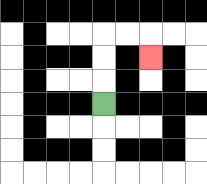{'start': '[4, 4]', 'end': '[6, 2]', 'path_directions': 'U,U,U,R,R,D', 'path_coordinates': '[[4, 4], [4, 3], [4, 2], [4, 1], [5, 1], [6, 1], [6, 2]]'}